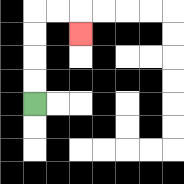{'start': '[1, 4]', 'end': '[3, 1]', 'path_directions': 'U,U,U,U,R,R,D', 'path_coordinates': '[[1, 4], [1, 3], [1, 2], [1, 1], [1, 0], [2, 0], [3, 0], [3, 1]]'}